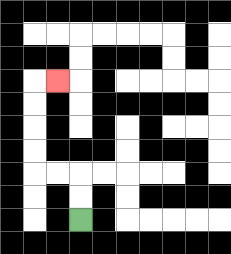{'start': '[3, 9]', 'end': '[2, 3]', 'path_directions': 'U,U,L,L,U,U,U,U,R', 'path_coordinates': '[[3, 9], [3, 8], [3, 7], [2, 7], [1, 7], [1, 6], [1, 5], [1, 4], [1, 3], [2, 3]]'}